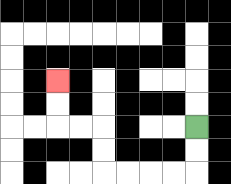{'start': '[8, 5]', 'end': '[2, 3]', 'path_directions': 'D,D,L,L,L,L,U,U,L,L,U,U', 'path_coordinates': '[[8, 5], [8, 6], [8, 7], [7, 7], [6, 7], [5, 7], [4, 7], [4, 6], [4, 5], [3, 5], [2, 5], [2, 4], [2, 3]]'}